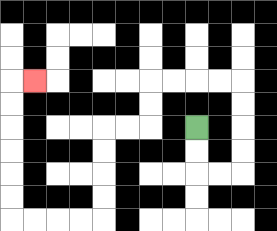{'start': '[8, 5]', 'end': '[1, 3]', 'path_directions': 'D,D,R,R,U,U,U,U,L,L,L,L,D,D,L,L,D,D,D,D,L,L,L,L,U,U,U,U,U,U,R', 'path_coordinates': '[[8, 5], [8, 6], [8, 7], [9, 7], [10, 7], [10, 6], [10, 5], [10, 4], [10, 3], [9, 3], [8, 3], [7, 3], [6, 3], [6, 4], [6, 5], [5, 5], [4, 5], [4, 6], [4, 7], [4, 8], [4, 9], [3, 9], [2, 9], [1, 9], [0, 9], [0, 8], [0, 7], [0, 6], [0, 5], [0, 4], [0, 3], [1, 3]]'}